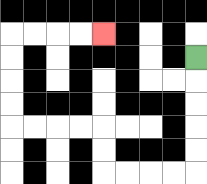{'start': '[8, 2]', 'end': '[4, 1]', 'path_directions': 'D,D,D,D,D,L,L,L,L,U,U,L,L,L,L,U,U,U,U,R,R,R,R', 'path_coordinates': '[[8, 2], [8, 3], [8, 4], [8, 5], [8, 6], [8, 7], [7, 7], [6, 7], [5, 7], [4, 7], [4, 6], [4, 5], [3, 5], [2, 5], [1, 5], [0, 5], [0, 4], [0, 3], [0, 2], [0, 1], [1, 1], [2, 1], [3, 1], [4, 1]]'}